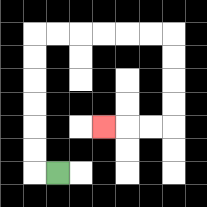{'start': '[2, 7]', 'end': '[4, 5]', 'path_directions': 'L,U,U,U,U,U,U,R,R,R,R,R,R,D,D,D,D,L,L,L', 'path_coordinates': '[[2, 7], [1, 7], [1, 6], [1, 5], [1, 4], [1, 3], [1, 2], [1, 1], [2, 1], [3, 1], [4, 1], [5, 1], [6, 1], [7, 1], [7, 2], [7, 3], [7, 4], [7, 5], [6, 5], [5, 5], [4, 5]]'}